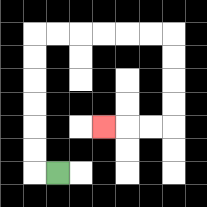{'start': '[2, 7]', 'end': '[4, 5]', 'path_directions': 'L,U,U,U,U,U,U,R,R,R,R,R,R,D,D,D,D,L,L,L', 'path_coordinates': '[[2, 7], [1, 7], [1, 6], [1, 5], [1, 4], [1, 3], [1, 2], [1, 1], [2, 1], [3, 1], [4, 1], [5, 1], [6, 1], [7, 1], [7, 2], [7, 3], [7, 4], [7, 5], [6, 5], [5, 5], [4, 5]]'}